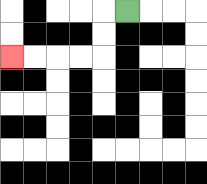{'start': '[5, 0]', 'end': '[0, 2]', 'path_directions': 'L,D,D,L,L,L,L', 'path_coordinates': '[[5, 0], [4, 0], [4, 1], [4, 2], [3, 2], [2, 2], [1, 2], [0, 2]]'}